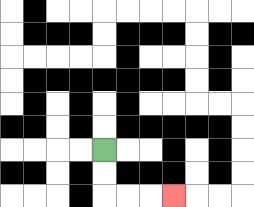{'start': '[4, 6]', 'end': '[7, 8]', 'path_directions': 'D,D,R,R,R', 'path_coordinates': '[[4, 6], [4, 7], [4, 8], [5, 8], [6, 8], [7, 8]]'}